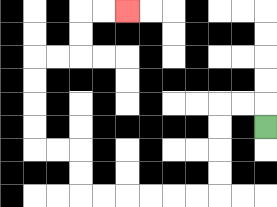{'start': '[11, 5]', 'end': '[5, 0]', 'path_directions': 'U,L,L,D,D,D,D,L,L,L,L,L,L,U,U,L,L,U,U,U,U,R,R,U,U,R,R', 'path_coordinates': '[[11, 5], [11, 4], [10, 4], [9, 4], [9, 5], [9, 6], [9, 7], [9, 8], [8, 8], [7, 8], [6, 8], [5, 8], [4, 8], [3, 8], [3, 7], [3, 6], [2, 6], [1, 6], [1, 5], [1, 4], [1, 3], [1, 2], [2, 2], [3, 2], [3, 1], [3, 0], [4, 0], [5, 0]]'}